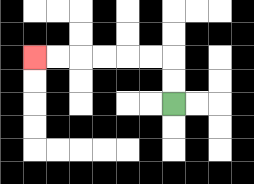{'start': '[7, 4]', 'end': '[1, 2]', 'path_directions': 'U,U,L,L,L,L,L,L', 'path_coordinates': '[[7, 4], [7, 3], [7, 2], [6, 2], [5, 2], [4, 2], [3, 2], [2, 2], [1, 2]]'}